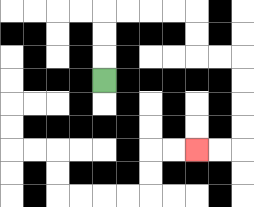{'start': '[4, 3]', 'end': '[8, 6]', 'path_directions': 'U,U,U,R,R,R,R,D,D,R,R,D,D,D,D,L,L', 'path_coordinates': '[[4, 3], [4, 2], [4, 1], [4, 0], [5, 0], [6, 0], [7, 0], [8, 0], [8, 1], [8, 2], [9, 2], [10, 2], [10, 3], [10, 4], [10, 5], [10, 6], [9, 6], [8, 6]]'}